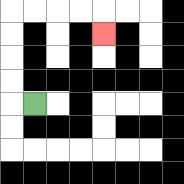{'start': '[1, 4]', 'end': '[4, 1]', 'path_directions': 'L,U,U,U,U,R,R,R,R,D', 'path_coordinates': '[[1, 4], [0, 4], [0, 3], [0, 2], [0, 1], [0, 0], [1, 0], [2, 0], [3, 0], [4, 0], [4, 1]]'}